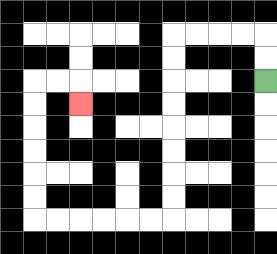{'start': '[11, 3]', 'end': '[3, 4]', 'path_directions': 'U,U,L,L,L,L,D,D,D,D,D,D,D,D,L,L,L,L,L,L,U,U,U,U,U,U,R,R,D', 'path_coordinates': '[[11, 3], [11, 2], [11, 1], [10, 1], [9, 1], [8, 1], [7, 1], [7, 2], [7, 3], [7, 4], [7, 5], [7, 6], [7, 7], [7, 8], [7, 9], [6, 9], [5, 9], [4, 9], [3, 9], [2, 9], [1, 9], [1, 8], [1, 7], [1, 6], [1, 5], [1, 4], [1, 3], [2, 3], [3, 3], [3, 4]]'}